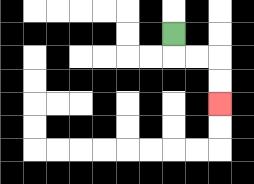{'start': '[7, 1]', 'end': '[9, 4]', 'path_directions': 'D,R,R,D,D', 'path_coordinates': '[[7, 1], [7, 2], [8, 2], [9, 2], [9, 3], [9, 4]]'}